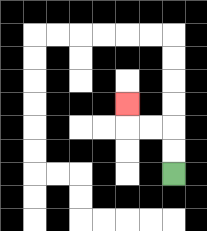{'start': '[7, 7]', 'end': '[5, 4]', 'path_directions': 'U,U,L,L,U', 'path_coordinates': '[[7, 7], [7, 6], [7, 5], [6, 5], [5, 5], [5, 4]]'}